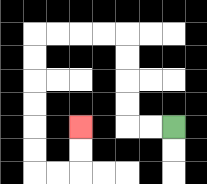{'start': '[7, 5]', 'end': '[3, 5]', 'path_directions': 'L,L,U,U,U,U,L,L,L,L,D,D,D,D,D,D,R,R,U,U', 'path_coordinates': '[[7, 5], [6, 5], [5, 5], [5, 4], [5, 3], [5, 2], [5, 1], [4, 1], [3, 1], [2, 1], [1, 1], [1, 2], [1, 3], [1, 4], [1, 5], [1, 6], [1, 7], [2, 7], [3, 7], [3, 6], [3, 5]]'}